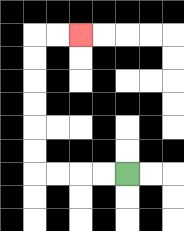{'start': '[5, 7]', 'end': '[3, 1]', 'path_directions': 'L,L,L,L,U,U,U,U,U,U,R,R', 'path_coordinates': '[[5, 7], [4, 7], [3, 7], [2, 7], [1, 7], [1, 6], [1, 5], [1, 4], [1, 3], [1, 2], [1, 1], [2, 1], [3, 1]]'}